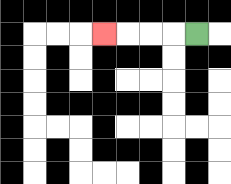{'start': '[8, 1]', 'end': '[4, 1]', 'path_directions': 'L,L,L,L', 'path_coordinates': '[[8, 1], [7, 1], [6, 1], [5, 1], [4, 1]]'}